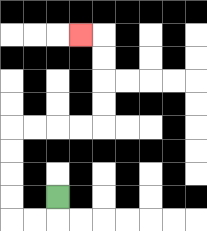{'start': '[2, 8]', 'end': '[3, 1]', 'path_directions': 'D,L,L,U,U,U,U,R,R,R,R,U,U,U,U,L', 'path_coordinates': '[[2, 8], [2, 9], [1, 9], [0, 9], [0, 8], [0, 7], [0, 6], [0, 5], [1, 5], [2, 5], [3, 5], [4, 5], [4, 4], [4, 3], [4, 2], [4, 1], [3, 1]]'}